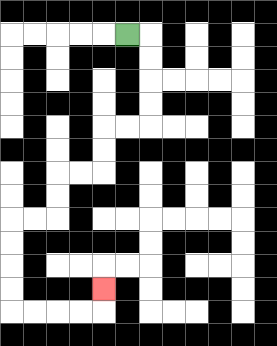{'start': '[5, 1]', 'end': '[4, 12]', 'path_directions': 'R,D,D,D,D,L,L,D,D,L,L,D,D,L,L,D,D,D,D,R,R,R,R,U', 'path_coordinates': '[[5, 1], [6, 1], [6, 2], [6, 3], [6, 4], [6, 5], [5, 5], [4, 5], [4, 6], [4, 7], [3, 7], [2, 7], [2, 8], [2, 9], [1, 9], [0, 9], [0, 10], [0, 11], [0, 12], [0, 13], [1, 13], [2, 13], [3, 13], [4, 13], [4, 12]]'}